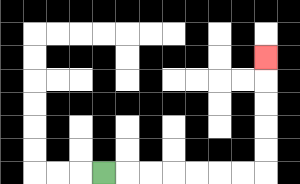{'start': '[4, 7]', 'end': '[11, 2]', 'path_directions': 'R,R,R,R,R,R,R,U,U,U,U,U', 'path_coordinates': '[[4, 7], [5, 7], [6, 7], [7, 7], [8, 7], [9, 7], [10, 7], [11, 7], [11, 6], [11, 5], [11, 4], [11, 3], [11, 2]]'}